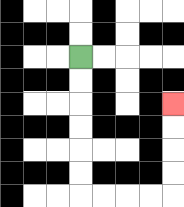{'start': '[3, 2]', 'end': '[7, 4]', 'path_directions': 'D,D,D,D,D,D,R,R,R,R,U,U,U,U', 'path_coordinates': '[[3, 2], [3, 3], [3, 4], [3, 5], [3, 6], [3, 7], [3, 8], [4, 8], [5, 8], [6, 8], [7, 8], [7, 7], [7, 6], [7, 5], [7, 4]]'}